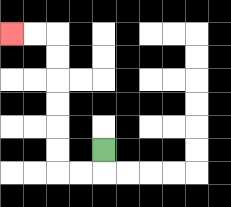{'start': '[4, 6]', 'end': '[0, 1]', 'path_directions': 'D,L,L,U,U,U,U,U,U,L,L', 'path_coordinates': '[[4, 6], [4, 7], [3, 7], [2, 7], [2, 6], [2, 5], [2, 4], [2, 3], [2, 2], [2, 1], [1, 1], [0, 1]]'}